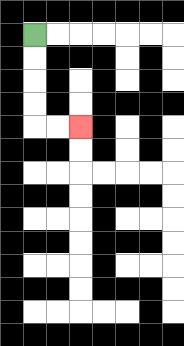{'start': '[1, 1]', 'end': '[3, 5]', 'path_directions': 'D,D,D,D,R,R', 'path_coordinates': '[[1, 1], [1, 2], [1, 3], [1, 4], [1, 5], [2, 5], [3, 5]]'}